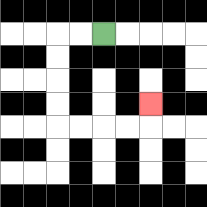{'start': '[4, 1]', 'end': '[6, 4]', 'path_directions': 'L,L,D,D,D,D,R,R,R,R,U', 'path_coordinates': '[[4, 1], [3, 1], [2, 1], [2, 2], [2, 3], [2, 4], [2, 5], [3, 5], [4, 5], [5, 5], [6, 5], [6, 4]]'}